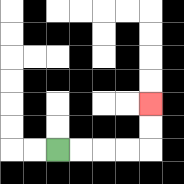{'start': '[2, 6]', 'end': '[6, 4]', 'path_directions': 'R,R,R,R,U,U', 'path_coordinates': '[[2, 6], [3, 6], [4, 6], [5, 6], [6, 6], [6, 5], [6, 4]]'}